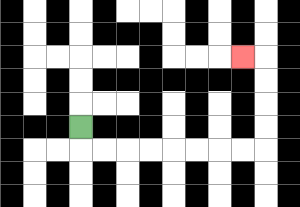{'start': '[3, 5]', 'end': '[10, 2]', 'path_directions': 'D,R,R,R,R,R,R,R,R,U,U,U,U,L', 'path_coordinates': '[[3, 5], [3, 6], [4, 6], [5, 6], [6, 6], [7, 6], [8, 6], [9, 6], [10, 6], [11, 6], [11, 5], [11, 4], [11, 3], [11, 2], [10, 2]]'}